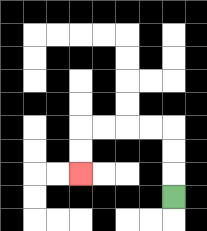{'start': '[7, 8]', 'end': '[3, 7]', 'path_directions': 'U,U,U,L,L,L,L,D,D', 'path_coordinates': '[[7, 8], [7, 7], [7, 6], [7, 5], [6, 5], [5, 5], [4, 5], [3, 5], [3, 6], [3, 7]]'}